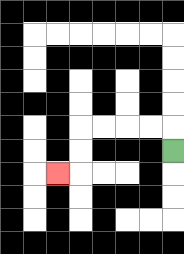{'start': '[7, 6]', 'end': '[2, 7]', 'path_directions': 'U,L,L,L,L,D,D,L', 'path_coordinates': '[[7, 6], [7, 5], [6, 5], [5, 5], [4, 5], [3, 5], [3, 6], [3, 7], [2, 7]]'}